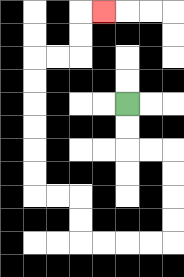{'start': '[5, 4]', 'end': '[4, 0]', 'path_directions': 'D,D,R,R,D,D,D,D,L,L,L,L,U,U,L,L,U,U,U,U,U,U,R,R,U,U,R', 'path_coordinates': '[[5, 4], [5, 5], [5, 6], [6, 6], [7, 6], [7, 7], [7, 8], [7, 9], [7, 10], [6, 10], [5, 10], [4, 10], [3, 10], [3, 9], [3, 8], [2, 8], [1, 8], [1, 7], [1, 6], [1, 5], [1, 4], [1, 3], [1, 2], [2, 2], [3, 2], [3, 1], [3, 0], [4, 0]]'}